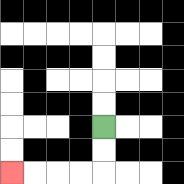{'start': '[4, 5]', 'end': '[0, 7]', 'path_directions': 'D,D,L,L,L,L', 'path_coordinates': '[[4, 5], [4, 6], [4, 7], [3, 7], [2, 7], [1, 7], [0, 7]]'}